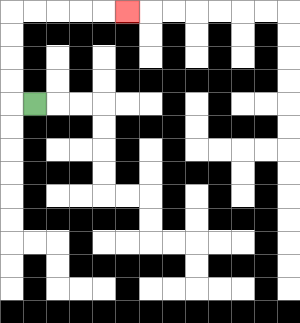{'start': '[1, 4]', 'end': '[5, 0]', 'path_directions': 'L,U,U,U,U,R,R,R,R,R', 'path_coordinates': '[[1, 4], [0, 4], [0, 3], [0, 2], [0, 1], [0, 0], [1, 0], [2, 0], [3, 0], [4, 0], [5, 0]]'}